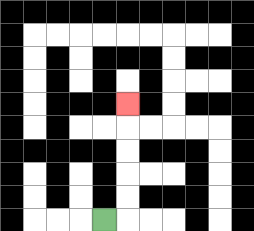{'start': '[4, 9]', 'end': '[5, 4]', 'path_directions': 'R,U,U,U,U,U', 'path_coordinates': '[[4, 9], [5, 9], [5, 8], [5, 7], [5, 6], [5, 5], [5, 4]]'}